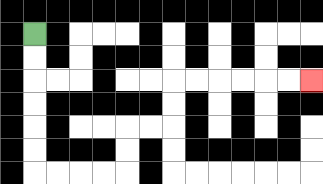{'start': '[1, 1]', 'end': '[13, 3]', 'path_directions': 'D,D,D,D,D,D,R,R,R,R,U,U,R,R,U,U,R,R,R,R,R,R', 'path_coordinates': '[[1, 1], [1, 2], [1, 3], [1, 4], [1, 5], [1, 6], [1, 7], [2, 7], [3, 7], [4, 7], [5, 7], [5, 6], [5, 5], [6, 5], [7, 5], [7, 4], [7, 3], [8, 3], [9, 3], [10, 3], [11, 3], [12, 3], [13, 3]]'}